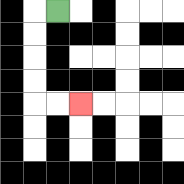{'start': '[2, 0]', 'end': '[3, 4]', 'path_directions': 'L,D,D,D,D,R,R', 'path_coordinates': '[[2, 0], [1, 0], [1, 1], [1, 2], [1, 3], [1, 4], [2, 4], [3, 4]]'}